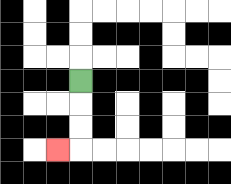{'start': '[3, 3]', 'end': '[2, 6]', 'path_directions': 'D,D,D,L', 'path_coordinates': '[[3, 3], [3, 4], [3, 5], [3, 6], [2, 6]]'}